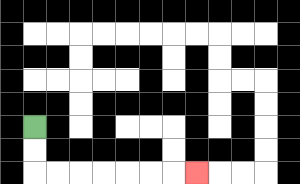{'start': '[1, 5]', 'end': '[8, 7]', 'path_directions': 'D,D,R,R,R,R,R,R,R', 'path_coordinates': '[[1, 5], [1, 6], [1, 7], [2, 7], [3, 7], [4, 7], [5, 7], [6, 7], [7, 7], [8, 7]]'}